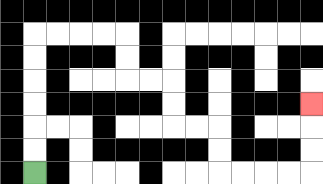{'start': '[1, 7]', 'end': '[13, 4]', 'path_directions': 'U,U,U,U,U,U,R,R,R,R,D,D,R,R,D,D,R,R,D,D,R,R,R,R,U,U,U', 'path_coordinates': '[[1, 7], [1, 6], [1, 5], [1, 4], [1, 3], [1, 2], [1, 1], [2, 1], [3, 1], [4, 1], [5, 1], [5, 2], [5, 3], [6, 3], [7, 3], [7, 4], [7, 5], [8, 5], [9, 5], [9, 6], [9, 7], [10, 7], [11, 7], [12, 7], [13, 7], [13, 6], [13, 5], [13, 4]]'}